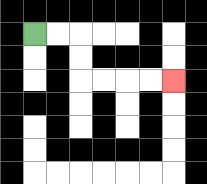{'start': '[1, 1]', 'end': '[7, 3]', 'path_directions': 'R,R,D,D,R,R,R,R', 'path_coordinates': '[[1, 1], [2, 1], [3, 1], [3, 2], [3, 3], [4, 3], [5, 3], [6, 3], [7, 3]]'}